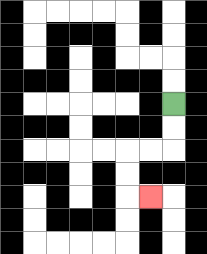{'start': '[7, 4]', 'end': '[6, 8]', 'path_directions': 'D,D,L,L,D,D,R', 'path_coordinates': '[[7, 4], [7, 5], [7, 6], [6, 6], [5, 6], [5, 7], [5, 8], [6, 8]]'}